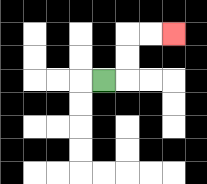{'start': '[4, 3]', 'end': '[7, 1]', 'path_directions': 'R,U,U,R,R', 'path_coordinates': '[[4, 3], [5, 3], [5, 2], [5, 1], [6, 1], [7, 1]]'}